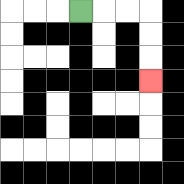{'start': '[3, 0]', 'end': '[6, 3]', 'path_directions': 'R,R,R,D,D,D', 'path_coordinates': '[[3, 0], [4, 0], [5, 0], [6, 0], [6, 1], [6, 2], [6, 3]]'}